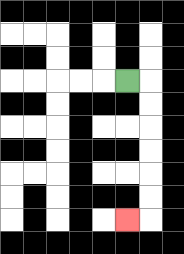{'start': '[5, 3]', 'end': '[5, 9]', 'path_directions': 'R,D,D,D,D,D,D,L', 'path_coordinates': '[[5, 3], [6, 3], [6, 4], [6, 5], [6, 6], [6, 7], [6, 8], [6, 9], [5, 9]]'}